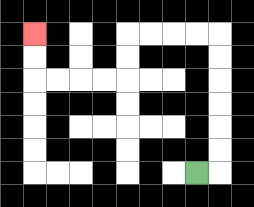{'start': '[8, 7]', 'end': '[1, 1]', 'path_directions': 'R,U,U,U,U,U,U,L,L,L,L,D,D,L,L,L,L,U,U', 'path_coordinates': '[[8, 7], [9, 7], [9, 6], [9, 5], [9, 4], [9, 3], [9, 2], [9, 1], [8, 1], [7, 1], [6, 1], [5, 1], [5, 2], [5, 3], [4, 3], [3, 3], [2, 3], [1, 3], [1, 2], [1, 1]]'}